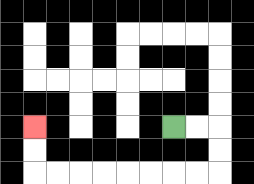{'start': '[7, 5]', 'end': '[1, 5]', 'path_directions': 'R,R,D,D,L,L,L,L,L,L,L,L,U,U', 'path_coordinates': '[[7, 5], [8, 5], [9, 5], [9, 6], [9, 7], [8, 7], [7, 7], [6, 7], [5, 7], [4, 7], [3, 7], [2, 7], [1, 7], [1, 6], [1, 5]]'}